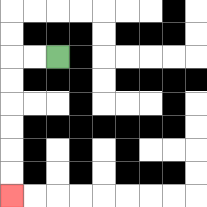{'start': '[2, 2]', 'end': '[0, 8]', 'path_directions': 'L,L,D,D,D,D,D,D', 'path_coordinates': '[[2, 2], [1, 2], [0, 2], [0, 3], [0, 4], [0, 5], [0, 6], [0, 7], [0, 8]]'}